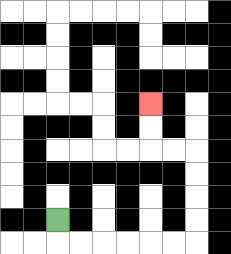{'start': '[2, 9]', 'end': '[6, 4]', 'path_directions': 'D,R,R,R,R,R,R,U,U,U,U,L,L,U,U', 'path_coordinates': '[[2, 9], [2, 10], [3, 10], [4, 10], [5, 10], [6, 10], [7, 10], [8, 10], [8, 9], [8, 8], [8, 7], [8, 6], [7, 6], [6, 6], [6, 5], [6, 4]]'}